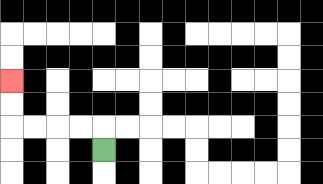{'start': '[4, 6]', 'end': '[0, 3]', 'path_directions': 'U,L,L,L,L,U,U', 'path_coordinates': '[[4, 6], [4, 5], [3, 5], [2, 5], [1, 5], [0, 5], [0, 4], [0, 3]]'}